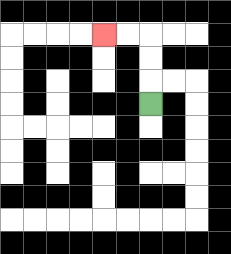{'start': '[6, 4]', 'end': '[4, 1]', 'path_directions': 'U,U,U,L,L', 'path_coordinates': '[[6, 4], [6, 3], [6, 2], [6, 1], [5, 1], [4, 1]]'}